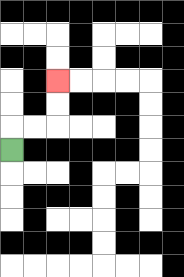{'start': '[0, 6]', 'end': '[2, 3]', 'path_directions': 'U,R,R,U,U', 'path_coordinates': '[[0, 6], [0, 5], [1, 5], [2, 5], [2, 4], [2, 3]]'}